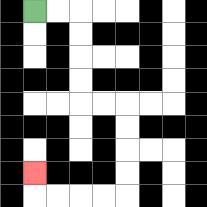{'start': '[1, 0]', 'end': '[1, 7]', 'path_directions': 'R,R,D,D,D,D,R,R,D,D,D,D,L,L,L,L,U', 'path_coordinates': '[[1, 0], [2, 0], [3, 0], [3, 1], [3, 2], [3, 3], [3, 4], [4, 4], [5, 4], [5, 5], [5, 6], [5, 7], [5, 8], [4, 8], [3, 8], [2, 8], [1, 8], [1, 7]]'}